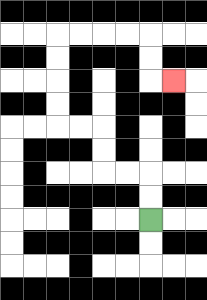{'start': '[6, 9]', 'end': '[7, 3]', 'path_directions': 'U,U,L,L,U,U,L,L,U,U,U,U,R,R,R,R,D,D,R', 'path_coordinates': '[[6, 9], [6, 8], [6, 7], [5, 7], [4, 7], [4, 6], [4, 5], [3, 5], [2, 5], [2, 4], [2, 3], [2, 2], [2, 1], [3, 1], [4, 1], [5, 1], [6, 1], [6, 2], [6, 3], [7, 3]]'}